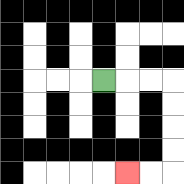{'start': '[4, 3]', 'end': '[5, 7]', 'path_directions': 'R,R,R,D,D,D,D,L,L', 'path_coordinates': '[[4, 3], [5, 3], [6, 3], [7, 3], [7, 4], [7, 5], [7, 6], [7, 7], [6, 7], [5, 7]]'}